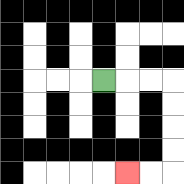{'start': '[4, 3]', 'end': '[5, 7]', 'path_directions': 'R,R,R,D,D,D,D,L,L', 'path_coordinates': '[[4, 3], [5, 3], [6, 3], [7, 3], [7, 4], [7, 5], [7, 6], [7, 7], [6, 7], [5, 7]]'}